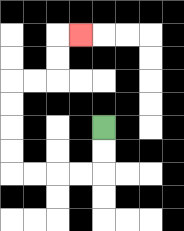{'start': '[4, 5]', 'end': '[3, 1]', 'path_directions': 'D,D,L,L,L,L,U,U,U,U,R,R,U,U,R', 'path_coordinates': '[[4, 5], [4, 6], [4, 7], [3, 7], [2, 7], [1, 7], [0, 7], [0, 6], [0, 5], [0, 4], [0, 3], [1, 3], [2, 3], [2, 2], [2, 1], [3, 1]]'}